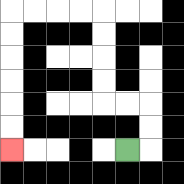{'start': '[5, 6]', 'end': '[0, 6]', 'path_directions': 'R,U,U,L,L,U,U,U,U,L,L,L,L,D,D,D,D,D,D', 'path_coordinates': '[[5, 6], [6, 6], [6, 5], [6, 4], [5, 4], [4, 4], [4, 3], [4, 2], [4, 1], [4, 0], [3, 0], [2, 0], [1, 0], [0, 0], [0, 1], [0, 2], [0, 3], [0, 4], [0, 5], [0, 6]]'}